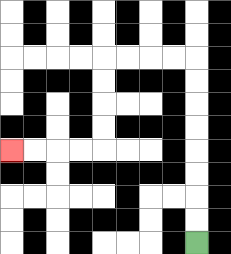{'start': '[8, 10]', 'end': '[0, 6]', 'path_directions': 'U,U,U,U,U,U,U,U,L,L,L,L,D,D,D,D,L,L,L,L', 'path_coordinates': '[[8, 10], [8, 9], [8, 8], [8, 7], [8, 6], [8, 5], [8, 4], [8, 3], [8, 2], [7, 2], [6, 2], [5, 2], [4, 2], [4, 3], [4, 4], [4, 5], [4, 6], [3, 6], [2, 6], [1, 6], [0, 6]]'}